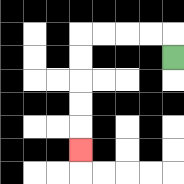{'start': '[7, 2]', 'end': '[3, 6]', 'path_directions': 'U,L,L,L,L,D,D,D,D,D', 'path_coordinates': '[[7, 2], [7, 1], [6, 1], [5, 1], [4, 1], [3, 1], [3, 2], [3, 3], [3, 4], [3, 5], [3, 6]]'}